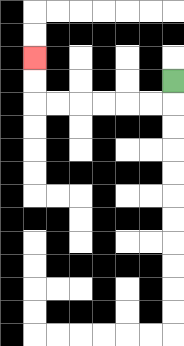{'start': '[7, 3]', 'end': '[1, 2]', 'path_directions': 'D,L,L,L,L,L,L,U,U', 'path_coordinates': '[[7, 3], [7, 4], [6, 4], [5, 4], [4, 4], [3, 4], [2, 4], [1, 4], [1, 3], [1, 2]]'}